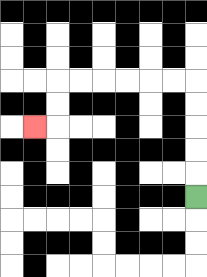{'start': '[8, 8]', 'end': '[1, 5]', 'path_directions': 'U,U,U,U,U,L,L,L,L,L,L,D,D,L', 'path_coordinates': '[[8, 8], [8, 7], [8, 6], [8, 5], [8, 4], [8, 3], [7, 3], [6, 3], [5, 3], [4, 3], [3, 3], [2, 3], [2, 4], [2, 5], [1, 5]]'}